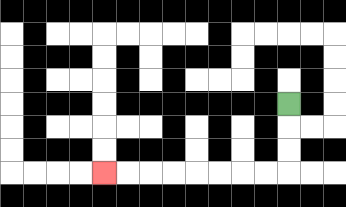{'start': '[12, 4]', 'end': '[4, 7]', 'path_directions': 'D,D,D,L,L,L,L,L,L,L,L', 'path_coordinates': '[[12, 4], [12, 5], [12, 6], [12, 7], [11, 7], [10, 7], [9, 7], [8, 7], [7, 7], [6, 7], [5, 7], [4, 7]]'}